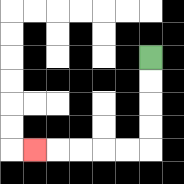{'start': '[6, 2]', 'end': '[1, 6]', 'path_directions': 'D,D,D,D,L,L,L,L,L', 'path_coordinates': '[[6, 2], [6, 3], [6, 4], [6, 5], [6, 6], [5, 6], [4, 6], [3, 6], [2, 6], [1, 6]]'}